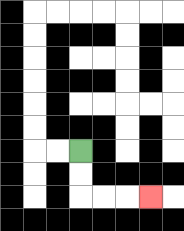{'start': '[3, 6]', 'end': '[6, 8]', 'path_directions': 'D,D,R,R,R', 'path_coordinates': '[[3, 6], [3, 7], [3, 8], [4, 8], [5, 8], [6, 8]]'}